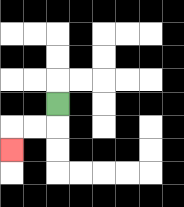{'start': '[2, 4]', 'end': '[0, 6]', 'path_directions': 'D,L,L,D', 'path_coordinates': '[[2, 4], [2, 5], [1, 5], [0, 5], [0, 6]]'}